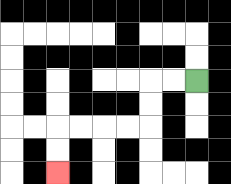{'start': '[8, 3]', 'end': '[2, 7]', 'path_directions': 'L,L,D,D,L,L,L,L,D,D', 'path_coordinates': '[[8, 3], [7, 3], [6, 3], [6, 4], [6, 5], [5, 5], [4, 5], [3, 5], [2, 5], [2, 6], [2, 7]]'}